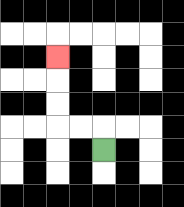{'start': '[4, 6]', 'end': '[2, 2]', 'path_directions': 'U,L,L,U,U,U', 'path_coordinates': '[[4, 6], [4, 5], [3, 5], [2, 5], [2, 4], [2, 3], [2, 2]]'}